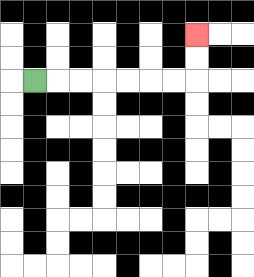{'start': '[1, 3]', 'end': '[8, 1]', 'path_directions': 'R,R,R,R,R,R,R,U,U', 'path_coordinates': '[[1, 3], [2, 3], [3, 3], [4, 3], [5, 3], [6, 3], [7, 3], [8, 3], [8, 2], [8, 1]]'}